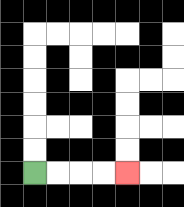{'start': '[1, 7]', 'end': '[5, 7]', 'path_directions': 'R,R,R,R', 'path_coordinates': '[[1, 7], [2, 7], [3, 7], [4, 7], [5, 7]]'}